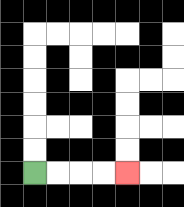{'start': '[1, 7]', 'end': '[5, 7]', 'path_directions': 'R,R,R,R', 'path_coordinates': '[[1, 7], [2, 7], [3, 7], [4, 7], [5, 7]]'}